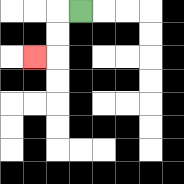{'start': '[3, 0]', 'end': '[1, 2]', 'path_directions': 'L,D,D,L', 'path_coordinates': '[[3, 0], [2, 0], [2, 1], [2, 2], [1, 2]]'}